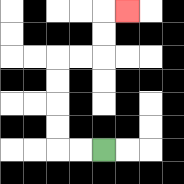{'start': '[4, 6]', 'end': '[5, 0]', 'path_directions': 'L,L,U,U,U,U,R,R,U,U,R', 'path_coordinates': '[[4, 6], [3, 6], [2, 6], [2, 5], [2, 4], [2, 3], [2, 2], [3, 2], [4, 2], [4, 1], [4, 0], [5, 0]]'}